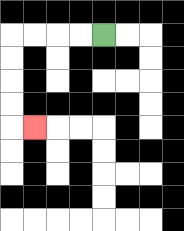{'start': '[4, 1]', 'end': '[1, 5]', 'path_directions': 'L,L,L,L,D,D,D,D,R', 'path_coordinates': '[[4, 1], [3, 1], [2, 1], [1, 1], [0, 1], [0, 2], [0, 3], [0, 4], [0, 5], [1, 5]]'}